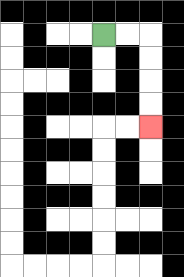{'start': '[4, 1]', 'end': '[6, 5]', 'path_directions': 'R,R,D,D,D,D', 'path_coordinates': '[[4, 1], [5, 1], [6, 1], [6, 2], [6, 3], [6, 4], [6, 5]]'}